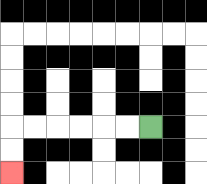{'start': '[6, 5]', 'end': '[0, 7]', 'path_directions': 'L,L,L,L,L,L,D,D', 'path_coordinates': '[[6, 5], [5, 5], [4, 5], [3, 5], [2, 5], [1, 5], [0, 5], [0, 6], [0, 7]]'}